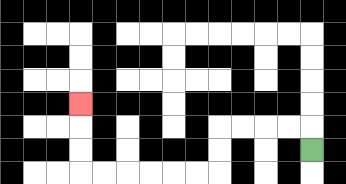{'start': '[13, 6]', 'end': '[3, 4]', 'path_directions': 'U,L,L,L,L,D,D,L,L,L,L,L,L,U,U,U', 'path_coordinates': '[[13, 6], [13, 5], [12, 5], [11, 5], [10, 5], [9, 5], [9, 6], [9, 7], [8, 7], [7, 7], [6, 7], [5, 7], [4, 7], [3, 7], [3, 6], [3, 5], [3, 4]]'}